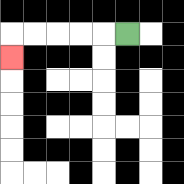{'start': '[5, 1]', 'end': '[0, 2]', 'path_directions': 'L,L,L,L,L,D', 'path_coordinates': '[[5, 1], [4, 1], [3, 1], [2, 1], [1, 1], [0, 1], [0, 2]]'}